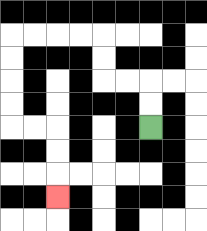{'start': '[6, 5]', 'end': '[2, 8]', 'path_directions': 'U,U,L,L,U,U,L,L,L,L,D,D,D,D,R,R,D,D,D', 'path_coordinates': '[[6, 5], [6, 4], [6, 3], [5, 3], [4, 3], [4, 2], [4, 1], [3, 1], [2, 1], [1, 1], [0, 1], [0, 2], [0, 3], [0, 4], [0, 5], [1, 5], [2, 5], [2, 6], [2, 7], [2, 8]]'}